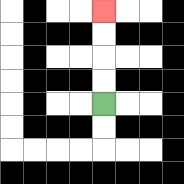{'start': '[4, 4]', 'end': '[4, 0]', 'path_directions': 'U,U,U,U', 'path_coordinates': '[[4, 4], [4, 3], [4, 2], [4, 1], [4, 0]]'}